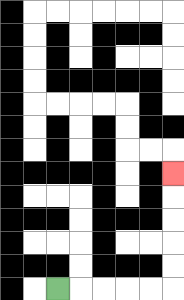{'start': '[2, 12]', 'end': '[7, 7]', 'path_directions': 'R,R,R,R,R,U,U,U,U,U', 'path_coordinates': '[[2, 12], [3, 12], [4, 12], [5, 12], [6, 12], [7, 12], [7, 11], [7, 10], [7, 9], [7, 8], [7, 7]]'}